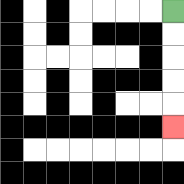{'start': '[7, 0]', 'end': '[7, 5]', 'path_directions': 'D,D,D,D,D', 'path_coordinates': '[[7, 0], [7, 1], [7, 2], [7, 3], [7, 4], [7, 5]]'}